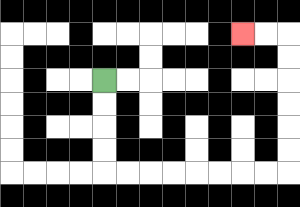{'start': '[4, 3]', 'end': '[10, 1]', 'path_directions': 'D,D,D,D,R,R,R,R,R,R,R,R,U,U,U,U,U,U,L,L', 'path_coordinates': '[[4, 3], [4, 4], [4, 5], [4, 6], [4, 7], [5, 7], [6, 7], [7, 7], [8, 7], [9, 7], [10, 7], [11, 7], [12, 7], [12, 6], [12, 5], [12, 4], [12, 3], [12, 2], [12, 1], [11, 1], [10, 1]]'}